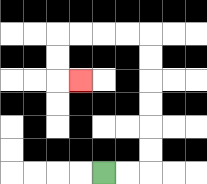{'start': '[4, 7]', 'end': '[3, 3]', 'path_directions': 'R,R,U,U,U,U,U,U,L,L,L,L,D,D,R', 'path_coordinates': '[[4, 7], [5, 7], [6, 7], [6, 6], [6, 5], [6, 4], [6, 3], [6, 2], [6, 1], [5, 1], [4, 1], [3, 1], [2, 1], [2, 2], [2, 3], [3, 3]]'}